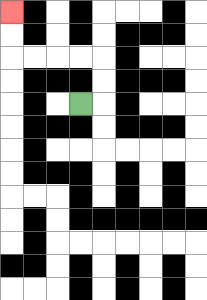{'start': '[3, 4]', 'end': '[0, 0]', 'path_directions': 'R,U,U,L,L,L,L,U,U', 'path_coordinates': '[[3, 4], [4, 4], [4, 3], [4, 2], [3, 2], [2, 2], [1, 2], [0, 2], [0, 1], [0, 0]]'}